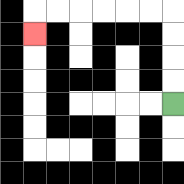{'start': '[7, 4]', 'end': '[1, 1]', 'path_directions': 'U,U,U,U,L,L,L,L,L,L,D', 'path_coordinates': '[[7, 4], [7, 3], [7, 2], [7, 1], [7, 0], [6, 0], [5, 0], [4, 0], [3, 0], [2, 0], [1, 0], [1, 1]]'}